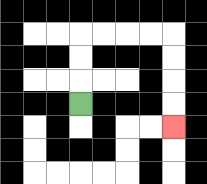{'start': '[3, 4]', 'end': '[7, 5]', 'path_directions': 'U,U,U,R,R,R,R,D,D,D,D', 'path_coordinates': '[[3, 4], [3, 3], [3, 2], [3, 1], [4, 1], [5, 1], [6, 1], [7, 1], [7, 2], [7, 3], [7, 4], [7, 5]]'}